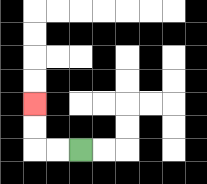{'start': '[3, 6]', 'end': '[1, 4]', 'path_directions': 'L,L,U,U', 'path_coordinates': '[[3, 6], [2, 6], [1, 6], [1, 5], [1, 4]]'}